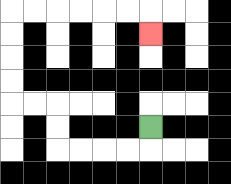{'start': '[6, 5]', 'end': '[6, 1]', 'path_directions': 'D,L,L,L,L,U,U,L,L,U,U,U,U,R,R,R,R,R,R,D', 'path_coordinates': '[[6, 5], [6, 6], [5, 6], [4, 6], [3, 6], [2, 6], [2, 5], [2, 4], [1, 4], [0, 4], [0, 3], [0, 2], [0, 1], [0, 0], [1, 0], [2, 0], [3, 0], [4, 0], [5, 0], [6, 0], [6, 1]]'}